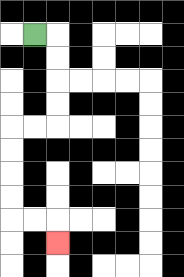{'start': '[1, 1]', 'end': '[2, 10]', 'path_directions': 'R,D,D,D,D,L,L,D,D,D,D,R,R,D', 'path_coordinates': '[[1, 1], [2, 1], [2, 2], [2, 3], [2, 4], [2, 5], [1, 5], [0, 5], [0, 6], [0, 7], [0, 8], [0, 9], [1, 9], [2, 9], [2, 10]]'}